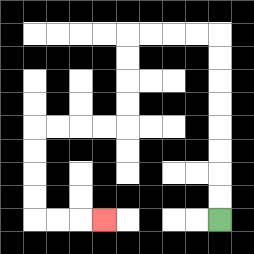{'start': '[9, 9]', 'end': '[4, 9]', 'path_directions': 'U,U,U,U,U,U,U,U,L,L,L,L,D,D,D,D,L,L,L,L,D,D,D,D,R,R,R', 'path_coordinates': '[[9, 9], [9, 8], [9, 7], [9, 6], [9, 5], [9, 4], [9, 3], [9, 2], [9, 1], [8, 1], [7, 1], [6, 1], [5, 1], [5, 2], [5, 3], [5, 4], [5, 5], [4, 5], [3, 5], [2, 5], [1, 5], [1, 6], [1, 7], [1, 8], [1, 9], [2, 9], [3, 9], [4, 9]]'}